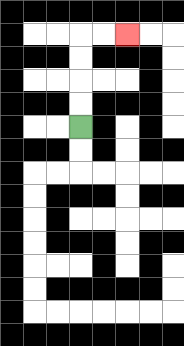{'start': '[3, 5]', 'end': '[5, 1]', 'path_directions': 'U,U,U,U,R,R', 'path_coordinates': '[[3, 5], [3, 4], [3, 3], [3, 2], [3, 1], [4, 1], [5, 1]]'}